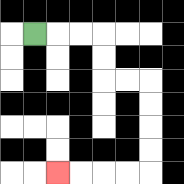{'start': '[1, 1]', 'end': '[2, 7]', 'path_directions': 'R,R,R,D,D,R,R,D,D,D,D,L,L,L,L', 'path_coordinates': '[[1, 1], [2, 1], [3, 1], [4, 1], [4, 2], [4, 3], [5, 3], [6, 3], [6, 4], [6, 5], [6, 6], [6, 7], [5, 7], [4, 7], [3, 7], [2, 7]]'}